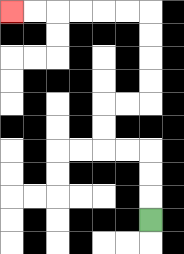{'start': '[6, 9]', 'end': '[0, 0]', 'path_directions': 'U,U,U,L,L,U,U,R,R,U,U,U,U,L,L,L,L,L,L', 'path_coordinates': '[[6, 9], [6, 8], [6, 7], [6, 6], [5, 6], [4, 6], [4, 5], [4, 4], [5, 4], [6, 4], [6, 3], [6, 2], [6, 1], [6, 0], [5, 0], [4, 0], [3, 0], [2, 0], [1, 0], [0, 0]]'}